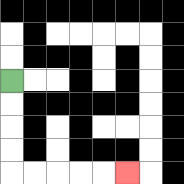{'start': '[0, 3]', 'end': '[5, 7]', 'path_directions': 'D,D,D,D,R,R,R,R,R', 'path_coordinates': '[[0, 3], [0, 4], [0, 5], [0, 6], [0, 7], [1, 7], [2, 7], [3, 7], [4, 7], [5, 7]]'}